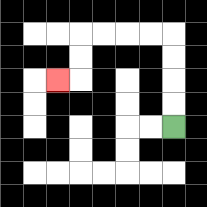{'start': '[7, 5]', 'end': '[2, 3]', 'path_directions': 'U,U,U,U,L,L,L,L,D,D,L', 'path_coordinates': '[[7, 5], [7, 4], [7, 3], [7, 2], [7, 1], [6, 1], [5, 1], [4, 1], [3, 1], [3, 2], [3, 3], [2, 3]]'}